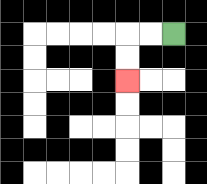{'start': '[7, 1]', 'end': '[5, 3]', 'path_directions': 'L,L,D,D', 'path_coordinates': '[[7, 1], [6, 1], [5, 1], [5, 2], [5, 3]]'}